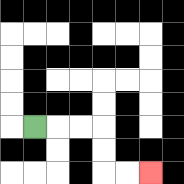{'start': '[1, 5]', 'end': '[6, 7]', 'path_directions': 'R,R,R,D,D,R,R', 'path_coordinates': '[[1, 5], [2, 5], [3, 5], [4, 5], [4, 6], [4, 7], [5, 7], [6, 7]]'}